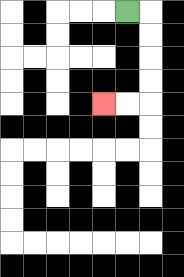{'start': '[5, 0]', 'end': '[4, 4]', 'path_directions': 'R,D,D,D,D,L,L', 'path_coordinates': '[[5, 0], [6, 0], [6, 1], [6, 2], [6, 3], [6, 4], [5, 4], [4, 4]]'}